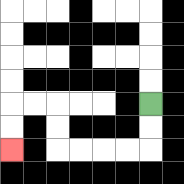{'start': '[6, 4]', 'end': '[0, 6]', 'path_directions': 'D,D,L,L,L,L,U,U,L,L,D,D', 'path_coordinates': '[[6, 4], [6, 5], [6, 6], [5, 6], [4, 6], [3, 6], [2, 6], [2, 5], [2, 4], [1, 4], [0, 4], [0, 5], [0, 6]]'}